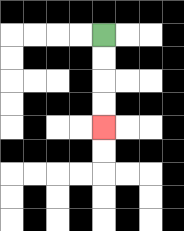{'start': '[4, 1]', 'end': '[4, 5]', 'path_directions': 'D,D,D,D', 'path_coordinates': '[[4, 1], [4, 2], [4, 3], [4, 4], [4, 5]]'}